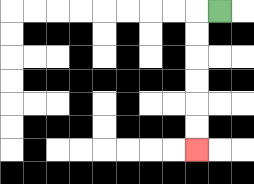{'start': '[9, 0]', 'end': '[8, 6]', 'path_directions': 'L,D,D,D,D,D,D', 'path_coordinates': '[[9, 0], [8, 0], [8, 1], [8, 2], [8, 3], [8, 4], [8, 5], [8, 6]]'}